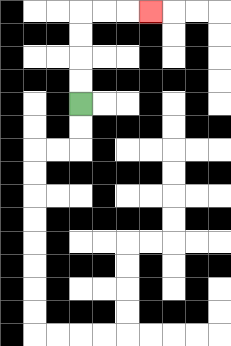{'start': '[3, 4]', 'end': '[6, 0]', 'path_directions': 'U,U,U,U,R,R,R', 'path_coordinates': '[[3, 4], [3, 3], [3, 2], [3, 1], [3, 0], [4, 0], [5, 0], [6, 0]]'}